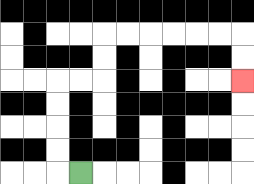{'start': '[3, 7]', 'end': '[10, 3]', 'path_directions': 'L,U,U,U,U,R,R,U,U,R,R,R,R,R,R,D,D', 'path_coordinates': '[[3, 7], [2, 7], [2, 6], [2, 5], [2, 4], [2, 3], [3, 3], [4, 3], [4, 2], [4, 1], [5, 1], [6, 1], [7, 1], [8, 1], [9, 1], [10, 1], [10, 2], [10, 3]]'}